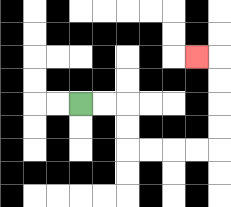{'start': '[3, 4]', 'end': '[8, 2]', 'path_directions': 'R,R,D,D,R,R,R,R,U,U,U,U,L', 'path_coordinates': '[[3, 4], [4, 4], [5, 4], [5, 5], [5, 6], [6, 6], [7, 6], [8, 6], [9, 6], [9, 5], [9, 4], [9, 3], [9, 2], [8, 2]]'}